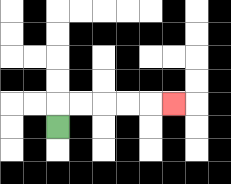{'start': '[2, 5]', 'end': '[7, 4]', 'path_directions': 'U,R,R,R,R,R', 'path_coordinates': '[[2, 5], [2, 4], [3, 4], [4, 4], [5, 4], [6, 4], [7, 4]]'}